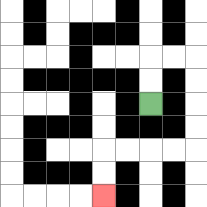{'start': '[6, 4]', 'end': '[4, 8]', 'path_directions': 'U,U,R,R,D,D,D,D,L,L,L,L,D,D', 'path_coordinates': '[[6, 4], [6, 3], [6, 2], [7, 2], [8, 2], [8, 3], [8, 4], [8, 5], [8, 6], [7, 6], [6, 6], [5, 6], [4, 6], [4, 7], [4, 8]]'}